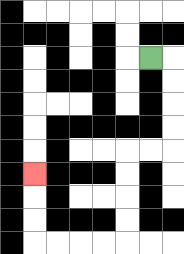{'start': '[6, 2]', 'end': '[1, 7]', 'path_directions': 'R,D,D,D,D,L,L,D,D,D,D,L,L,L,L,U,U,U', 'path_coordinates': '[[6, 2], [7, 2], [7, 3], [7, 4], [7, 5], [7, 6], [6, 6], [5, 6], [5, 7], [5, 8], [5, 9], [5, 10], [4, 10], [3, 10], [2, 10], [1, 10], [1, 9], [1, 8], [1, 7]]'}